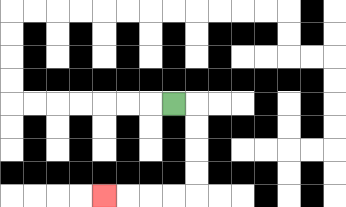{'start': '[7, 4]', 'end': '[4, 8]', 'path_directions': 'R,D,D,D,D,L,L,L,L', 'path_coordinates': '[[7, 4], [8, 4], [8, 5], [8, 6], [8, 7], [8, 8], [7, 8], [6, 8], [5, 8], [4, 8]]'}